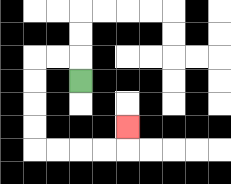{'start': '[3, 3]', 'end': '[5, 5]', 'path_directions': 'U,L,L,D,D,D,D,R,R,R,R,U', 'path_coordinates': '[[3, 3], [3, 2], [2, 2], [1, 2], [1, 3], [1, 4], [1, 5], [1, 6], [2, 6], [3, 6], [4, 6], [5, 6], [5, 5]]'}